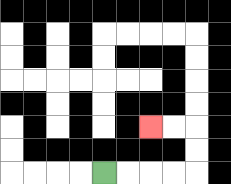{'start': '[4, 7]', 'end': '[6, 5]', 'path_directions': 'R,R,R,R,U,U,L,L', 'path_coordinates': '[[4, 7], [5, 7], [6, 7], [7, 7], [8, 7], [8, 6], [8, 5], [7, 5], [6, 5]]'}